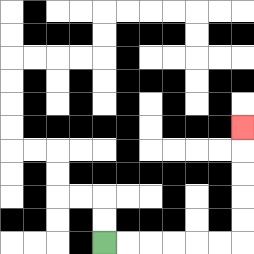{'start': '[4, 10]', 'end': '[10, 5]', 'path_directions': 'R,R,R,R,R,R,U,U,U,U,U', 'path_coordinates': '[[4, 10], [5, 10], [6, 10], [7, 10], [8, 10], [9, 10], [10, 10], [10, 9], [10, 8], [10, 7], [10, 6], [10, 5]]'}